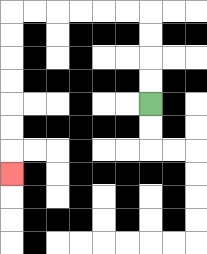{'start': '[6, 4]', 'end': '[0, 7]', 'path_directions': 'U,U,U,U,L,L,L,L,L,L,D,D,D,D,D,D,D', 'path_coordinates': '[[6, 4], [6, 3], [6, 2], [6, 1], [6, 0], [5, 0], [4, 0], [3, 0], [2, 0], [1, 0], [0, 0], [0, 1], [0, 2], [0, 3], [0, 4], [0, 5], [0, 6], [0, 7]]'}